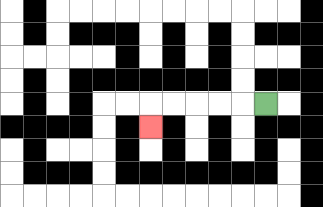{'start': '[11, 4]', 'end': '[6, 5]', 'path_directions': 'L,L,L,L,L,D', 'path_coordinates': '[[11, 4], [10, 4], [9, 4], [8, 4], [7, 4], [6, 4], [6, 5]]'}